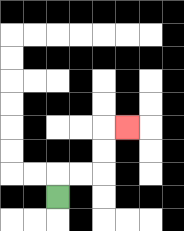{'start': '[2, 8]', 'end': '[5, 5]', 'path_directions': 'U,R,R,U,U,R', 'path_coordinates': '[[2, 8], [2, 7], [3, 7], [4, 7], [4, 6], [4, 5], [5, 5]]'}